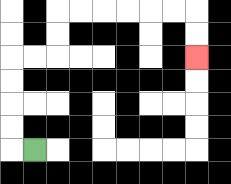{'start': '[1, 6]', 'end': '[8, 2]', 'path_directions': 'L,U,U,U,U,R,R,U,U,R,R,R,R,R,R,D,D', 'path_coordinates': '[[1, 6], [0, 6], [0, 5], [0, 4], [0, 3], [0, 2], [1, 2], [2, 2], [2, 1], [2, 0], [3, 0], [4, 0], [5, 0], [6, 0], [7, 0], [8, 0], [8, 1], [8, 2]]'}